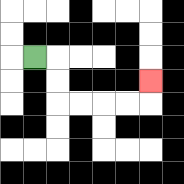{'start': '[1, 2]', 'end': '[6, 3]', 'path_directions': 'R,D,D,R,R,R,R,U', 'path_coordinates': '[[1, 2], [2, 2], [2, 3], [2, 4], [3, 4], [4, 4], [5, 4], [6, 4], [6, 3]]'}